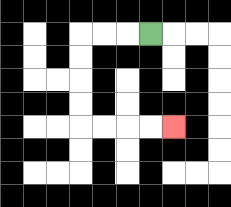{'start': '[6, 1]', 'end': '[7, 5]', 'path_directions': 'L,L,L,D,D,D,D,R,R,R,R', 'path_coordinates': '[[6, 1], [5, 1], [4, 1], [3, 1], [3, 2], [3, 3], [3, 4], [3, 5], [4, 5], [5, 5], [6, 5], [7, 5]]'}